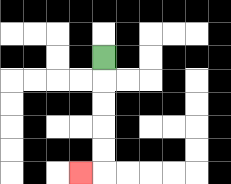{'start': '[4, 2]', 'end': '[3, 7]', 'path_directions': 'D,D,D,D,D,L', 'path_coordinates': '[[4, 2], [4, 3], [4, 4], [4, 5], [4, 6], [4, 7], [3, 7]]'}